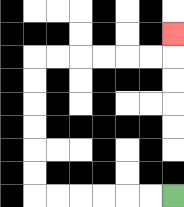{'start': '[7, 8]', 'end': '[7, 1]', 'path_directions': 'L,L,L,L,L,L,U,U,U,U,U,U,R,R,R,R,R,R,U', 'path_coordinates': '[[7, 8], [6, 8], [5, 8], [4, 8], [3, 8], [2, 8], [1, 8], [1, 7], [1, 6], [1, 5], [1, 4], [1, 3], [1, 2], [2, 2], [3, 2], [4, 2], [5, 2], [6, 2], [7, 2], [7, 1]]'}